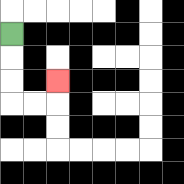{'start': '[0, 1]', 'end': '[2, 3]', 'path_directions': 'D,D,D,R,R,U', 'path_coordinates': '[[0, 1], [0, 2], [0, 3], [0, 4], [1, 4], [2, 4], [2, 3]]'}